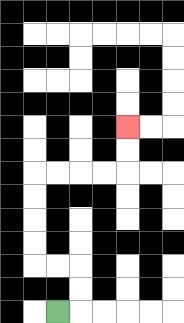{'start': '[2, 13]', 'end': '[5, 5]', 'path_directions': 'R,U,U,L,L,U,U,U,U,R,R,R,R,U,U', 'path_coordinates': '[[2, 13], [3, 13], [3, 12], [3, 11], [2, 11], [1, 11], [1, 10], [1, 9], [1, 8], [1, 7], [2, 7], [3, 7], [4, 7], [5, 7], [5, 6], [5, 5]]'}